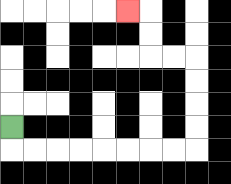{'start': '[0, 5]', 'end': '[5, 0]', 'path_directions': 'D,R,R,R,R,R,R,R,R,U,U,U,U,L,L,U,U,L', 'path_coordinates': '[[0, 5], [0, 6], [1, 6], [2, 6], [3, 6], [4, 6], [5, 6], [6, 6], [7, 6], [8, 6], [8, 5], [8, 4], [8, 3], [8, 2], [7, 2], [6, 2], [6, 1], [6, 0], [5, 0]]'}